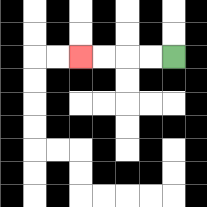{'start': '[7, 2]', 'end': '[3, 2]', 'path_directions': 'L,L,L,L', 'path_coordinates': '[[7, 2], [6, 2], [5, 2], [4, 2], [3, 2]]'}